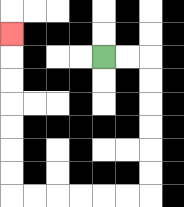{'start': '[4, 2]', 'end': '[0, 1]', 'path_directions': 'R,R,D,D,D,D,D,D,L,L,L,L,L,L,U,U,U,U,U,U,U', 'path_coordinates': '[[4, 2], [5, 2], [6, 2], [6, 3], [6, 4], [6, 5], [6, 6], [6, 7], [6, 8], [5, 8], [4, 8], [3, 8], [2, 8], [1, 8], [0, 8], [0, 7], [0, 6], [0, 5], [0, 4], [0, 3], [0, 2], [0, 1]]'}